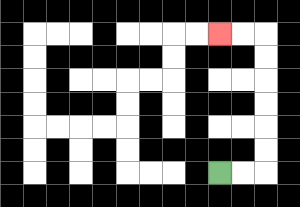{'start': '[9, 7]', 'end': '[9, 1]', 'path_directions': 'R,R,U,U,U,U,U,U,L,L', 'path_coordinates': '[[9, 7], [10, 7], [11, 7], [11, 6], [11, 5], [11, 4], [11, 3], [11, 2], [11, 1], [10, 1], [9, 1]]'}